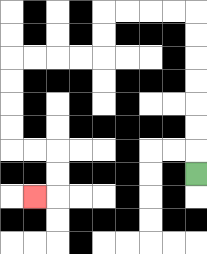{'start': '[8, 7]', 'end': '[1, 8]', 'path_directions': 'U,U,U,U,U,U,U,L,L,L,L,D,D,L,L,L,L,D,D,D,D,R,R,D,D,L', 'path_coordinates': '[[8, 7], [8, 6], [8, 5], [8, 4], [8, 3], [8, 2], [8, 1], [8, 0], [7, 0], [6, 0], [5, 0], [4, 0], [4, 1], [4, 2], [3, 2], [2, 2], [1, 2], [0, 2], [0, 3], [0, 4], [0, 5], [0, 6], [1, 6], [2, 6], [2, 7], [2, 8], [1, 8]]'}